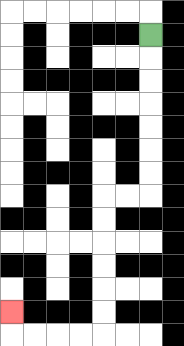{'start': '[6, 1]', 'end': '[0, 13]', 'path_directions': 'D,D,D,D,D,D,D,L,L,D,D,D,D,D,D,L,L,L,L,U', 'path_coordinates': '[[6, 1], [6, 2], [6, 3], [6, 4], [6, 5], [6, 6], [6, 7], [6, 8], [5, 8], [4, 8], [4, 9], [4, 10], [4, 11], [4, 12], [4, 13], [4, 14], [3, 14], [2, 14], [1, 14], [0, 14], [0, 13]]'}